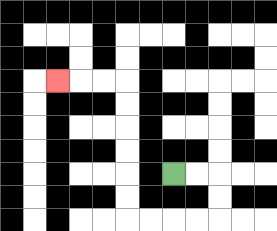{'start': '[7, 7]', 'end': '[2, 3]', 'path_directions': 'R,R,D,D,L,L,L,L,U,U,U,U,U,U,L,L,L', 'path_coordinates': '[[7, 7], [8, 7], [9, 7], [9, 8], [9, 9], [8, 9], [7, 9], [6, 9], [5, 9], [5, 8], [5, 7], [5, 6], [5, 5], [5, 4], [5, 3], [4, 3], [3, 3], [2, 3]]'}